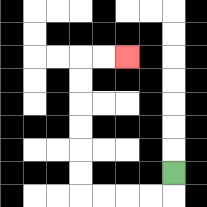{'start': '[7, 7]', 'end': '[5, 2]', 'path_directions': 'D,L,L,L,L,U,U,U,U,U,U,R,R', 'path_coordinates': '[[7, 7], [7, 8], [6, 8], [5, 8], [4, 8], [3, 8], [3, 7], [3, 6], [3, 5], [3, 4], [3, 3], [3, 2], [4, 2], [5, 2]]'}